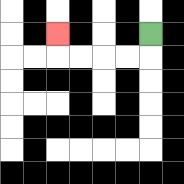{'start': '[6, 1]', 'end': '[2, 1]', 'path_directions': 'D,L,L,L,L,U', 'path_coordinates': '[[6, 1], [6, 2], [5, 2], [4, 2], [3, 2], [2, 2], [2, 1]]'}